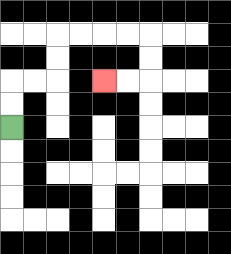{'start': '[0, 5]', 'end': '[4, 3]', 'path_directions': 'U,U,R,R,U,U,R,R,R,R,D,D,L,L', 'path_coordinates': '[[0, 5], [0, 4], [0, 3], [1, 3], [2, 3], [2, 2], [2, 1], [3, 1], [4, 1], [5, 1], [6, 1], [6, 2], [6, 3], [5, 3], [4, 3]]'}